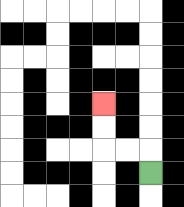{'start': '[6, 7]', 'end': '[4, 4]', 'path_directions': 'U,L,L,U,U', 'path_coordinates': '[[6, 7], [6, 6], [5, 6], [4, 6], [4, 5], [4, 4]]'}